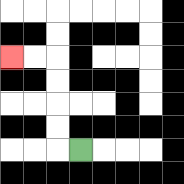{'start': '[3, 6]', 'end': '[0, 2]', 'path_directions': 'L,U,U,U,U,L,L', 'path_coordinates': '[[3, 6], [2, 6], [2, 5], [2, 4], [2, 3], [2, 2], [1, 2], [0, 2]]'}